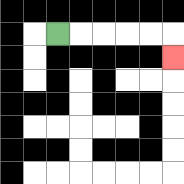{'start': '[2, 1]', 'end': '[7, 2]', 'path_directions': 'R,R,R,R,R,D', 'path_coordinates': '[[2, 1], [3, 1], [4, 1], [5, 1], [6, 1], [7, 1], [7, 2]]'}